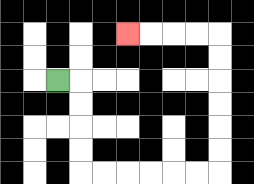{'start': '[2, 3]', 'end': '[5, 1]', 'path_directions': 'R,D,D,D,D,R,R,R,R,R,R,U,U,U,U,U,U,L,L,L,L', 'path_coordinates': '[[2, 3], [3, 3], [3, 4], [3, 5], [3, 6], [3, 7], [4, 7], [5, 7], [6, 7], [7, 7], [8, 7], [9, 7], [9, 6], [9, 5], [9, 4], [9, 3], [9, 2], [9, 1], [8, 1], [7, 1], [6, 1], [5, 1]]'}